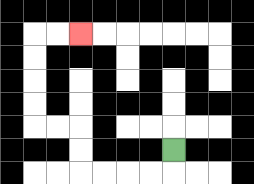{'start': '[7, 6]', 'end': '[3, 1]', 'path_directions': 'D,L,L,L,L,U,U,L,L,U,U,U,U,R,R', 'path_coordinates': '[[7, 6], [7, 7], [6, 7], [5, 7], [4, 7], [3, 7], [3, 6], [3, 5], [2, 5], [1, 5], [1, 4], [1, 3], [1, 2], [1, 1], [2, 1], [3, 1]]'}